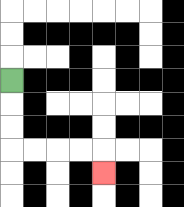{'start': '[0, 3]', 'end': '[4, 7]', 'path_directions': 'D,D,D,R,R,R,R,D', 'path_coordinates': '[[0, 3], [0, 4], [0, 5], [0, 6], [1, 6], [2, 6], [3, 6], [4, 6], [4, 7]]'}